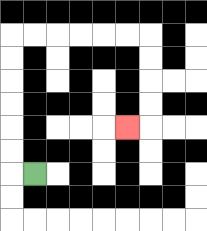{'start': '[1, 7]', 'end': '[5, 5]', 'path_directions': 'L,U,U,U,U,U,U,R,R,R,R,R,R,D,D,D,D,L', 'path_coordinates': '[[1, 7], [0, 7], [0, 6], [0, 5], [0, 4], [0, 3], [0, 2], [0, 1], [1, 1], [2, 1], [3, 1], [4, 1], [5, 1], [6, 1], [6, 2], [6, 3], [6, 4], [6, 5], [5, 5]]'}